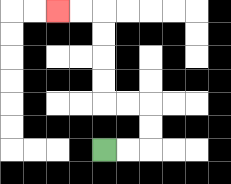{'start': '[4, 6]', 'end': '[2, 0]', 'path_directions': 'R,R,U,U,L,L,U,U,U,U,L,L', 'path_coordinates': '[[4, 6], [5, 6], [6, 6], [6, 5], [6, 4], [5, 4], [4, 4], [4, 3], [4, 2], [4, 1], [4, 0], [3, 0], [2, 0]]'}